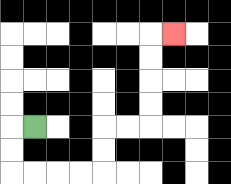{'start': '[1, 5]', 'end': '[7, 1]', 'path_directions': 'L,D,D,R,R,R,R,U,U,R,R,U,U,U,U,R', 'path_coordinates': '[[1, 5], [0, 5], [0, 6], [0, 7], [1, 7], [2, 7], [3, 7], [4, 7], [4, 6], [4, 5], [5, 5], [6, 5], [6, 4], [6, 3], [6, 2], [6, 1], [7, 1]]'}